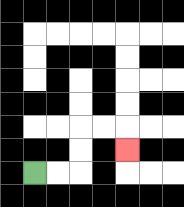{'start': '[1, 7]', 'end': '[5, 6]', 'path_directions': 'R,R,U,U,R,R,D', 'path_coordinates': '[[1, 7], [2, 7], [3, 7], [3, 6], [3, 5], [4, 5], [5, 5], [5, 6]]'}